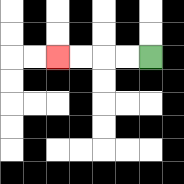{'start': '[6, 2]', 'end': '[2, 2]', 'path_directions': 'L,L,L,L', 'path_coordinates': '[[6, 2], [5, 2], [4, 2], [3, 2], [2, 2]]'}